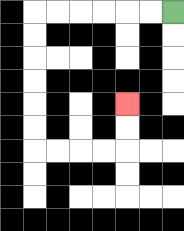{'start': '[7, 0]', 'end': '[5, 4]', 'path_directions': 'L,L,L,L,L,L,D,D,D,D,D,D,R,R,R,R,U,U', 'path_coordinates': '[[7, 0], [6, 0], [5, 0], [4, 0], [3, 0], [2, 0], [1, 0], [1, 1], [1, 2], [1, 3], [1, 4], [1, 5], [1, 6], [2, 6], [3, 6], [4, 6], [5, 6], [5, 5], [5, 4]]'}